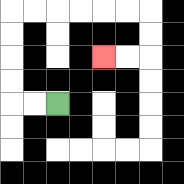{'start': '[2, 4]', 'end': '[4, 2]', 'path_directions': 'L,L,U,U,U,U,R,R,R,R,R,R,D,D,L,L', 'path_coordinates': '[[2, 4], [1, 4], [0, 4], [0, 3], [0, 2], [0, 1], [0, 0], [1, 0], [2, 0], [3, 0], [4, 0], [5, 0], [6, 0], [6, 1], [6, 2], [5, 2], [4, 2]]'}